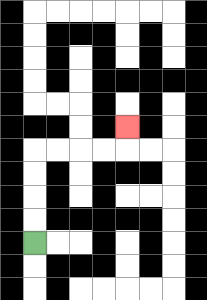{'start': '[1, 10]', 'end': '[5, 5]', 'path_directions': 'U,U,U,U,R,R,R,R,U', 'path_coordinates': '[[1, 10], [1, 9], [1, 8], [1, 7], [1, 6], [2, 6], [3, 6], [4, 6], [5, 6], [5, 5]]'}